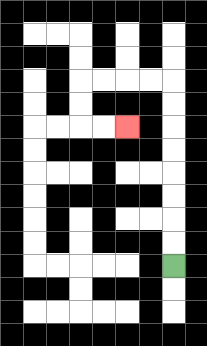{'start': '[7, 11]', 'end': '[5, 5]', 'path_directions': 'U,U,U,U,U,U,U,U,L,L,L,L,D,D,R,R', 'path_coordinates': '[[7, 11], [7, 10], [7, 9], [7, 8], [7, 7], [7, 6], [7, 5], [7, 4], [7, 3], [6, 3], [5, 3], [4, 3], [3, 3], [3, 4], [3, 5], [4, 5], [5, 5]]'}